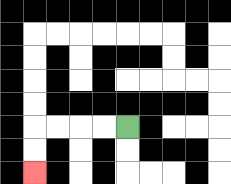{'start': '[5, 5]', 'end': '[1, 7]', 'path_directions': 'L,L,L,L,D,D', 'path_coordinates': '[[5, 5], [4, 5], [3, 5], [2, 5], [1, 5], [1, 6], [1, 7]]'}